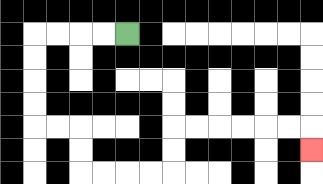{'start': '[5, 1]', 'end': '[13, 6]', 'path_directions': 'L,L,L,L,D,D,D,D,R,R,D,D,R,R,R,R,U,U,R,R,R,R,R,R,D', 'path_coordinates': '[[5, 1], [4, 1], [3, 1], [2, 1], [1, 1], [1, 2], [1, 3], [1, 4], [1, 5], [2, 5], [3, 5], [3, 6], [3, 7], [4, 7], [5, 7], [6, 7], [7, 7], [7, 6], [7, 5], [8, 5], [9, 5], [10, 5], [11, 5], [12, 5], [13, 5], [13, 6]]'}